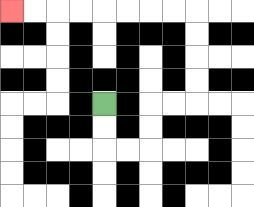{'start': '[4, 4]', 'end': '[0, 0]', 'path_directions': 'D,D,R,R,U,U,R,R,U,U,U,U,L,L,L,L,L,L,L,L', 'path_coordinates': '[[4, 4], [4, 5], [4, 6], [5, 6], [6, 6], [6, 5], [6, 4], [7, 4], [8, 4], [8, 3], [8, 2], [8, 1], [8, 0], [7, 0], [6, 0], [5, 0], [4, 0], [3, 0], [2, 0], [1, 0], [0, 0]]'}